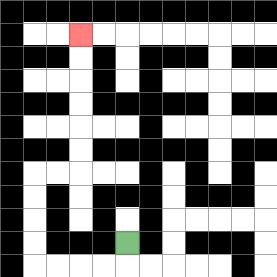{'start': '[5, 10]', 'end': '[3, 1]', 'path_directions': 'D,L,L,L,L,U,U,U,U,R,R,U,U,U,U,U,U', 'path_coordinates': '[[5, 10], [5, 11], [4, 11], [3, 11], [2, 11], [1, 11], [1, 10], [1, 9], [1, 8], [1, 7], [2, 7], [3, 7], [3, 6], [3, 5], [3, 4], [3, 3], [3, 2], [3, 1]]'}